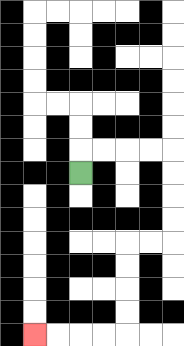{'start': '[3, 7]', 'end': '[1, 14]', 'path_directions': 'U,R,R,R,R,D,D,D,D,L,L,D,D,D,D,L,L,L,L', 'path_coordinates': '[[3, 7], [3, 6], [4, 6], [5, 6], [6, 6], [7, 6], [7, 7], [7, 8], [7, 9], [7, 10], [6, 10], [5, 10], [5, 11], [5, 12], [5, 13], [5, 14], [4, 14], [3, 14], [2, 14], [1, 14]]'}